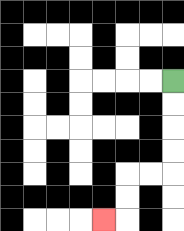{'start': '[7, 3]', 'end': '[4, 9]', 'path_directions': 'D,D,D,D,L,L,D,D,L', 'path_coordinates': '[[7, 3], [7, 4], [7, 5], [7, 6], [7, 7], [6, 7], [5, 7], [5, 8], [5, 9], [4, 9]]'}